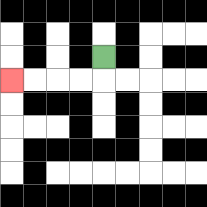{'start': '[4, 2]', 'end': '[0, 3]', 'path_directions': 'D,L,L,L,L', 'path_coordinates': '[[4, 2], [4, 3], [3, 3], [2, 3], [1, 3], [0, 3]]'}